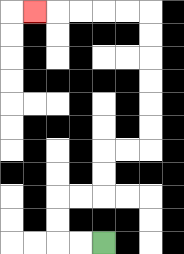{'start': '[4, 10]', 'end': '[1, 0]', 'path_directions': 'L,L,U,U,R,R,U,U,R,R,U,U,U,U,U,U,L,L,L,L,L', 'path_coordinates': '[[4, 10], [3, 10], [2, 10], [2, 9], [2, 8], [3, 8], [4, 8], [4, 7], [4, 6], [5, 6], [6, 6], [6, 5], [6, 4], [6, 3], [6, 2], [6, 1], [6, 0], [5, 0], [4, 0], [3, 0], [2, 0], [1, 0]]'}